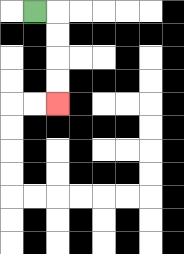{'start': '[1, 0]', 'end': '[2, 4]', 'path_directions': 'R,D,D,D,D', 'path_coordinates': '[[1, 0], [2, 0], [2, 1], [2, 2], [2, 3], [2, 4]]'}